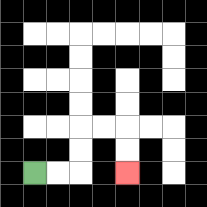{'start': '[1, 7]', 'end': '[5, 7]', 'path_directions': 'R,R,U,U,R,R,D,D', 'path_coordinates': '[[1, 7], [2, 7], [3, 7], [3, 6], [3, 5], [4, 5], [5, 5], [5, 6], [5, 7]]'}